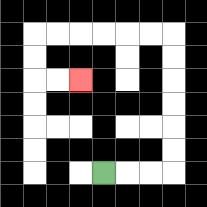{'start': '[4, 7]', 'end': '[3, 3]', 'path_directions': 'R,R,R,U,U,U,U,U,U,L,L,L,L,L,L,D,D,R,R', 'path_coordinates': '[[4, 7], [5, 7], [6, 7], [7, 7], [7, 6], [7, 5], [7, 4], [7, 3], [7, 2], [7, 1], [6, 1], [5, 1], [4, 1], [3, 1], [2, 1], [1, 1], [1, 2], [1, 3], [2, 3], [3, 3]]'}